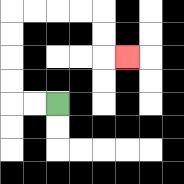{'start': '[2, 4]', 'end': '[5, 2]', 'path_directions': 'L,L,U,U,U,U,R,R,R,R,D,D,R', 'path_coordinates': '[[2, 4], [1, 4], [0, 4], [0, 3], [0, 2], [0, 1], [0, 0], [1, 0], [2, 0], [3, 0], [4, 0], [4, 1], [4, 2], [5, 2]]'}